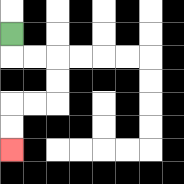{'start': '[0, 1]', 'end': '[0, 6]', 'path_directions': 'D,R,R,D,D,L,L,D,D', 'path_coordinates': '[[0, 1], [0, 2], [1, 2], [2, 2], [2, 3], [2, 4], [1, 4], [0, 4], [0, 5], [0, 6]]'}